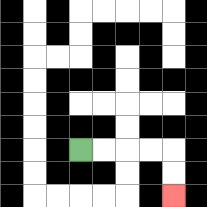{'start': '[3, 6]', 'end': '[7, 8]', 'path_directions': 'R,R,R,R,D,D', 'path_coordinates': '[[3, 6], [4, 6], [5, 6], [6, 6], [7, 6], [7, 7], [7, 8]]'}